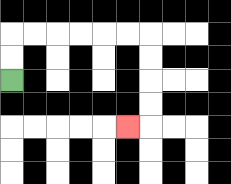{'start': '[0, 3]', 'end': '[5, 5]', 'path_directions': 'U,U,R,R,R,R,R,R,D,D,D,D,L', 'path_coordinates': '[[0, 3], [0, 2], [0, 1], [1, 1], [2, 1], [3, 1], [4, 1], [5, 1], [6, 1], [6, 2], [6, 3], [6, 4], [6, 5], [5, 5]]'}